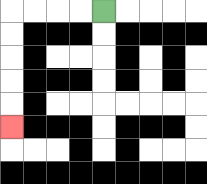{'start': '[4, 0]', 'end': '[0, 5]', 'path_directions': 'L,L,L,L,D,D,D,D,D', 'path_coordinates': '[[4, 0], [3, 0], [2, 0], [1, 0], [0, 0], [0, 1], [0, 2], [0, 3], [0, 4], [0, 5]]'}